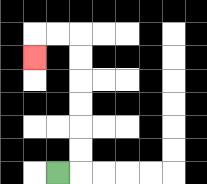{'start': '[2, 7]', 'end': '[1, 2]', 'path_directions': 'R,U,U,U,U,U,U,L,L,D', 'path_coordinates': '[[2, 7], [3, 7], [3, 6], [3, 5], [3, 4], [3, 3], [3, 2], [3, 1], [2, 1], [1, 1], [1, 2]]'}